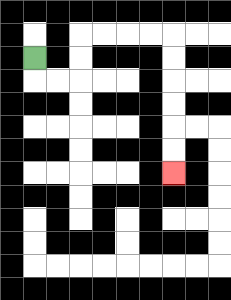{'start': '[1, 2]', 'end': '[7, 7]', 'path_directions': 'D,R,R,U,U,R,R,R,R,D,D,D,D,D,D', 'path_coordinates': '[[1, 2], [1, 3], [2, 3], [3, 3], [3, 2], [3, 1], [4, 1], [5, 1], [6, 1], [7, 1], [7, 2], [7, 3], [7, 4], [7, 5], [7, 6], [7, 7]]'}